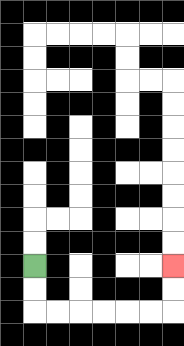{'start': '[1, 11]', 'end': '[7, 11]', 'path_directions': 'D,D,R,R,R,R,R,R,U,U', 'path_coordinates': '[[1, 11], [1, 12], [1, 13], [2, 13], [3, 13], [4, 13], [5, 13], [6, 13], [7, 13], [7, 12], [7, 11]]'}